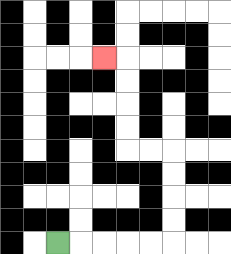{'start': '[2, 10]', 'end': '[4, 2]', 'path_directions': 'R,R,R,R,R,U,U,U,U,L,L,U,U,U,U,L', 'path_coordinates': '[[2, 10], [3, 10], [4, 10], [5, 10], [6, 10], [7, 10], [7, 9], [7, 8], [7, 7], [7, 6], [6, 6], [5, 6], [5, 5], [5, 4], [5, 3], [5, 2], [4, 2]]'}